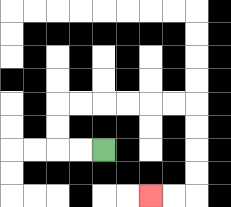{'start': '[4, 6]', 'end': '[6, 8]', 'path_directions': 'L,L,U,U,R,R,R,R,R,R,D,D,D,D,L,L', 'path_coordinates': '[[4, 6], [3, 6], [2, 6], [2, 5], [2, 4], [3, 4], [4, 4], [5, 4], [6, 4], [7, 4], [8, 4], [8, 5], [8, 6], [8, 7], [8, 8], [7, 8], [6, 8]]'}